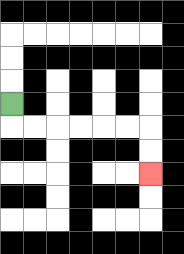{'start': '[0, 4]', 'end': '[6, 7]', 'path_directions': 'D,R,R,R,R,R,R,D,D', 'path_coordinates': '[[0, 4], [0, 5], [1, 5], [2, 5], [3, 5], [4, 5], [5, 5], [6, 5], [6, 6], [6, 7]]'}